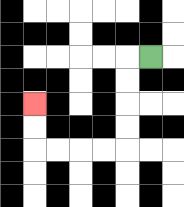{'start': '[6, 2]', 'end': '[1, 4]', 'path_directions': 'L,D,D,D,D,L,L,L,L,U,U', 'path_coordinates': '[[6, 2], [5, 2], [5, 3], [5, 4], [5, 5], [5, 6], [4, 6], [3, 6], [2, 6], [1, 6], [1, 5], [1, 4]]'}